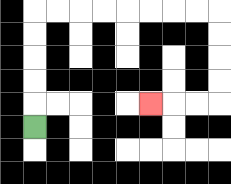{'start': '[1, 5]', 'end': '[6, 4]', 'path_directions': 'U,U,U,U,U,R,R,R,R,R,R,R,R,D,D,D,D,L,L,L', 'path_coordinates': '[[1, 5], [1, 4], [1, 3], [1, 2], [1, 1], [1, 0], [2, 0], [3, 0], [4, 0], [5, 0], [6, 0], [7, 0], [8, 0], [9, 0], [9, 1], [9, 2], [9, 3], [9, 4], [8, 4], [7, 4], [6, 4]]'}